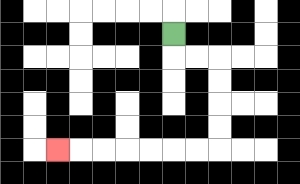{'start': '[7, 1]', 'end': '[2, 6]', 'path_directions': 'D,R,R,D,D,D,D,L,L,L,L,L,L,L', 'path_coordinates': '[[7, 1], [7, 2], [8, 2], [9, 2], [9, 3], [9, 4], [9, 5], [9, 6], [8, 6], [7, 6], [6, 6], [5, 6], [4, 6], [3, 6], [2, 6]]'}